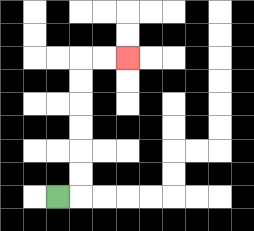{'start': '[2, 8]', 'end': '[5, 2]', 'path_directions': 'R,U,U,U,U,U,U,R,R', 'path_coordinates': '[[2, 8], [3, 8], [3, 7], [3, 6], [3, 5], [3, 4], [3, 3], [3, 2], [4, 2], [5, 2]]'}